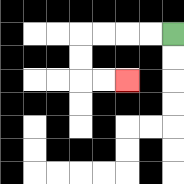{'start': '[7, 1]', 'end': '[5, 3]', 'path_directions': 'L,L,L,L,D,D,R,R', 'path_coordinates': '[[7, 1], [6, 1], [5, 1], [4, 1], [3, 1], [3, 2], [3, 3], [4, 3], [5, 3]]'}